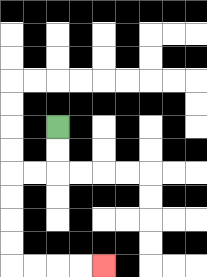{'start': '[2, 5]', 'end': '[4, 11]', 'path_directions': 'D,D,L,L,D,D,D,D,R,R,R,R', 'path_coordinates': '[[2, 5], [2, 6], [2, 7], [1, 7], [0, 7], [0, 8], [0, 9], [0, 10], [0, 11], [1, 11], [2, 11], [3, 11], [4, 11]]'}